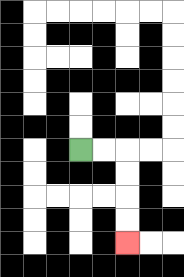{'start': '[3, 6]', 'end': '[5, 10]', 'path_directions': 'R,R,D,D,D,D', 'path_coordinates': '[[3, 6], [4, 6], [5, 6], [5, 7], [5, 8], [5, 9], [5, 10]]'}